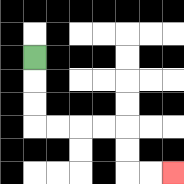{'start': '[1, 2]', 'end': '[7, 7]', 'path_directions': 'D,D,D,R,R,R,R,D,D,R,R', 'path_coordinates': '[[1, 2], [1, 3], [1, 4], [1, 5], [2, 5], [3, 5], [4, 5], [5, 5], [5, 6], [5, 7], [6, 7], [7, 7]]'}